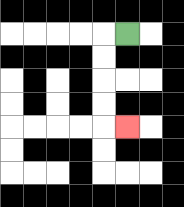{'start': '[5, 1]', 'end': '[5, 5]', 'path_directions': 'L,D,D,D,D,R', 'path_coordinates': '[[5, 1], [4, 1], [4, 2], [4, 3], [4, 4], [4, 5], [5, 5]]'}